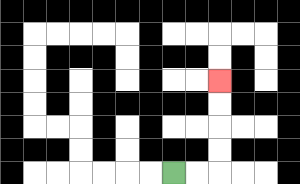{'start': '[7, 7]', 'end': '[9, 3]', 'path_directions': 'R,R,U,U,U,U', 'path_coordinates': '[[7, 7], [8, 7], [9, 7], [9, 6], [9, 5], [9, 4], [9, 3]]'}